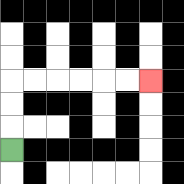{'start': '[0, 6]', 'end': '[6, 3]', 'path_directions': 'U,U,U,R,R,R,R,R,R', 'path_coordinates': '[[0, 6], [0, 5], [0, 4], [0, 3], [1, 3], [2, 3], [3, 3], [4, 3], [5, 3], [6, 3]]'}